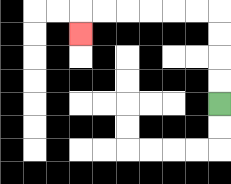{'start': '[9, 4]', 'end': '[3, 1]', 'path_directions': 'U,U,U,U,L,L,L,L,L,L,D', 'path_coordinates': '[[9, 4], [9, 3], [9, 2], [9, 1], [9, 0], [8, 0], [7, 0], [6, 0], [5, 0], [4, 0], [3, 0], [3, 1]]'}